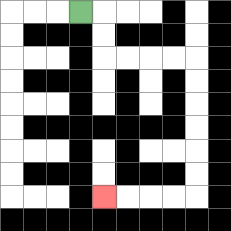{'start': '[3, 0]', 'end': '[4, 8]', 'path_directions': 'R,D,D,R,R,R,R,D,D,D,D,D,D,L,L,L,L', 'path_coordinates': '[[3, 0], [4, 0], [4, 1], [4, 2], [5, 2], [6, 2], [7, 2], [8, 2], [8, 3], [8, 4], [8, 5], [8, 6], [8, 7], [8, 8], [7, 8], [6, 8], [5, 8], [4, 8]]'}